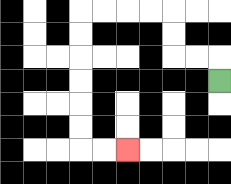{'start': '[9, 3]', 'end': '[5, 6]', 'path_directions': 'U,L,L,U,U,L,L,L,L,D,D,D,D,D,D,R,R', 'path_coordinates': '[[9, 3], [9, 2], [8, 2], [7, 2], [7, 1], [7, 0], [6, 0], [5, 0], [4, 0], [3, 0], [3, 1], [3, 2], [3, 3], [3, 4], [3, 5], [3, 6], [4, 6], [5, 6]]'}